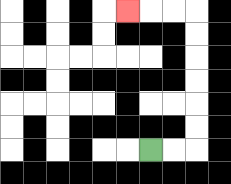{'start': '[6, 6]', 'end': '[5, 0]', 'path_directions': 'R,R,U,U,U,U,U,U,L,L,L', 'path_coordinates': '[[6, 6], [7, 6], [8, 6], [8, 5], [8, 4], [8, 3], [8, 2], [8, 1], [8, 0], [7, 0], [6, 0], [5, 0]]'}